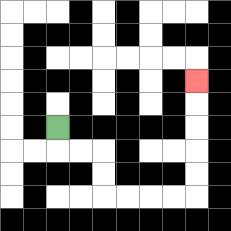{'start': '[2, 5]', 'end': '[8, 3]', 'path_directions': 'D,R,R,D,D,R,R,R,R,U,U,U,U,U', 'path_coordinates': '[[2, 5], [2, 6], [3, 6], [4, 6], [4, 7], [4, 8], [5, 8], [6, 8], [7, 8], [8, 8], [8, 7], [8, 6], [8, 5], [8, 4], [8, 3]]'}